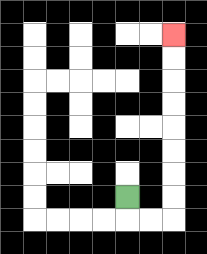{'start': '[5, 8]', 'end': '[7, 1]', 'path_directions': 'D,R,R,U,U,U,U,U,U,U,U', 'path_coordinates': '[[5, 8], [5, 9], [6, 9], [7, 9], [7, 8], [7, 7], [7, 6], [7, 5], [7, 4], [7, 3], [7, 2], [7, 1]]'}